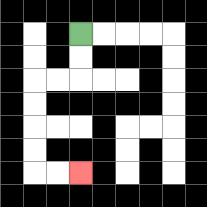{'start': '[3, 1]', 'end': '[3, 7]', 'path_directions': 'D,D,L,L,D,D,D,D,R,R', 'path_coordinates': '[[3, 1], [3, 2], [3, 3], [2, 3], [1, 3], [1, 4], [1, 5], [1, 6], [1, 7], [2, 7], [3, 7]]'}